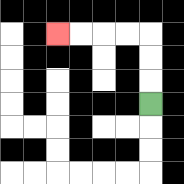{'start': '[6, 4]', 'end': '[2, 1]', 'path_directions': 'U,U,U,L,L,L,L', 'path_coordinates': '[[6, 4], [6, 3], [6, 2], [6, 1], [5, 1], [4, 1], [3, 1], [2, 1]]'}